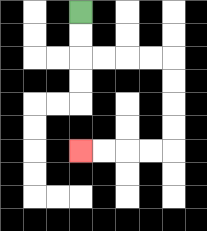{'start': '[3, 0]', 'end': '[3, 6]', 'path_directions': 'D,D,R,R,R,R,D,D,D,D,L,L,L,L', 'path_coordinates': '[[3, 0], [3, 1], [3, 2], [4, 2], [5, 2], [6, 2], [7, 2], [7, 3], [7, 4], [7, 5], [7, 6], [6, 6], [5, 6], [4, 6], [3, 6]]'}